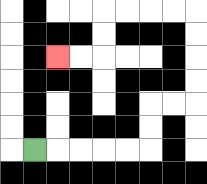{'start': '[1, 6]', 'end': '[2, 2]', 'path_directions': 'R,R,R,R,R,U,U,R,R,U,U,U,U,L,L,L,L,D,D,L,L', 'path_coordinates': '[[1, 6], [2, 6], [3, 6], [4, 6], [5, 6], [6, 6], [6, 5], [6, 4], [7, 4], [8, 4], [8, 3], [8, 2], [8, 1], [8, 0], [7, 0], [6, 0], [5, 0], [4, 0], [4, 1], [4, 2], [3, 2], [2, 2]]'}